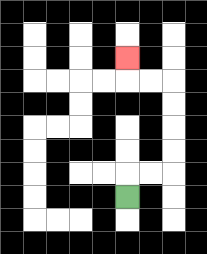{'start': '[5, 8]', 'end': '[5, 2]', 'path_directions': 'U,R,R,U,U,U,U,L,L,U', 'path_coordinates': '[[5, 8], [5, 7], [6, 7], [7, 7], [7, 6], [7, 5], [7, 4], [7, 3], [6, 3], [5, 3], [5, 2]]'}